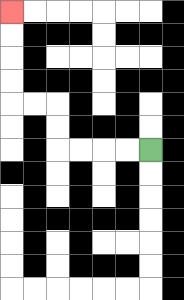{'start': '[6, 6]', 'end': '[0, 0]', 'path_directions': 'L,L,L,L,U,U,L,L,U,U,U,U', 'path_coordinates': '[[6, 6], [5, 6], [4, 6], [3, 6], [2, 6], [2, 5], [2, 4], [1, 4], [0, 4], [0, 3], [0, 2], [0, 1], [0, 0]]'}